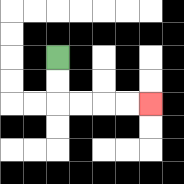{'start': '[2, 2]', 'end': '[6, 4]', 'path_directions': 'D,D,R,R,R,R', 'path_coordinates': '[[2, 2], [2, 3], [2, 4], [3, 4], [4, 4], [5, 4], [6, 4]]'}